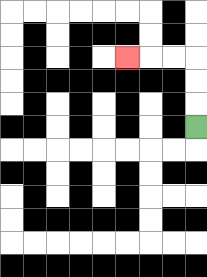{'start': '[8, 5]', 'end': '[5, 2]', 'path_directions': 'U,U,U,L,L,L', 'path_coordinates': '[[8, 5], [8, 4], [8, 3], [8, 2], [7, 2], [6, 2], [5, 2]]'}